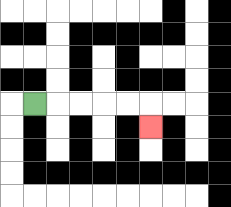{'start': '[1, 4]', 'end': '[6, 5]', 'path_directions': 'R,R,R,R,R,D', 'path_coordinates': '[[1, 4], [2, 4], [3, 4], [4, 4], [5, 4], [6, 4], [6, 5]]'}